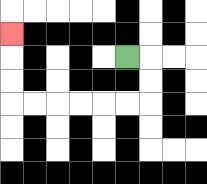{'start': '[5, 2]', 'end': '[0, 1]', 'path_directions': 'R,D,D,L,L,L,L,L,L,U,U,U', 'path_coordinates': '[[5, 2], [6, 2], [6, 3], [6, 4], [5, 4], [4, 4], [3, 4], [2, 4], [1, 4], [0, 4], [0, 3], [0, 2], [0, 1]]'}